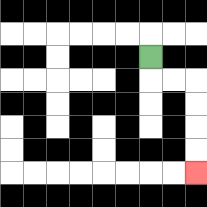{'start': '[6, 2]', 'end': '[8, 7]', 'path_directions': 'D,R,R,D,D,D,D', 'path_coordinates': '[[6, 2], [6, 3], [7, 3], [8, 3], [8, 4], [8, 5], [8, 6], [8, 7]]'}